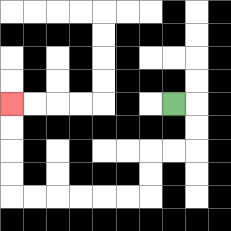{'start': '[7, 4]', 'end': '[0, 4]', 'path_directions': 'R,D,D,L,L,D,D,L,L,L,L,L,L,U,U,U,U', 'path_coordinates': '[[7, 4], [8, 4], [8, 5], [8, 6], [7, 6], [6, 6], [6, 7], [6, 8], [5, 8], [4, 8], [3, 8], [2, 8], [1, 8], [0, 8], [0, 7], [0, 6], [0, 5], [0, 4]]'}